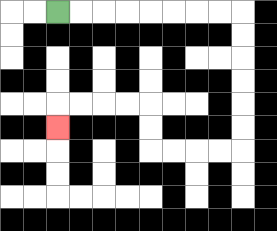{'start': '[2, 0]', 'end': '[2, 5]', 'path_directions': 'R,R,R,R,R,R,R,R,D,D,D,D,D,D,L,L,L,L,U,U,L,L,L,L,D', 'path_coordinates': '[[2, 0], [3, 0], [4, 0], [5, 0], [6, 0], [7, 0], [8, 0], [9, 0], [10, 0], [10, 1], [10, 2], [10, 3], [10, 4], [10, 5], [10, 6], [9, 6], [8, 6], [7, 6], [6, 6], [6, 5], [6, 4], [5, 4], [4, 4], [3, 4], [2, 4], [2, 5]]'}